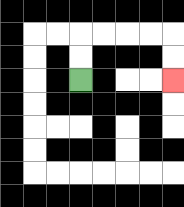{'start': '[3, 3]', 'end': '[7, 3]', 'path_directions': 'U,U,R,R,R,R,D,D', 'path_coordinates': '[[3, 3], [3, 2], [3, 1], [4, 1], [5, 1], [6, 1], [7, 1], [7, 2], [7, 3]]'}